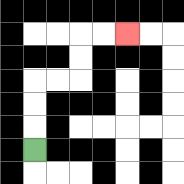{'start': '[1, 6]', 'end': '[5, 1]', 'path_directions': 'U,U,U,R,R,U,U,R,R', 'path_coordinates': '[[1, 6], [1, 5], [1, 4], [1, 3], [2, 3], [3, 3], [3, 2], [3, 1], [4, 1], [5, 1]]'}